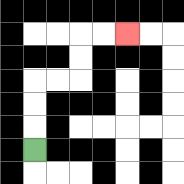{'start': '[1, 6]', 'end': '[5, 1]', 'path_directions': 'U,U,U,R,R,U,U,R,R', 'path_coordinates': '[[1, 6], [1, 5], [1, 4], [1, 3], [2, 3], [3, 3], [3, 2], [3, 1], [4, 1], [5, 1]]'}